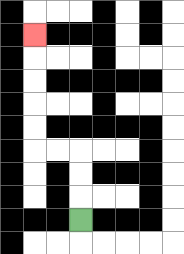{'start': '[3, 9]', 'end': '[1, 1]', 'path_directions': 'U,U,U,L,L,U,U,U,U,U', 'path_coordinates': '[[3, 9], [3, 8], [3, 7], [3, 6], [2, 6], [1, 6], [1, 5], [1, 4], [1, 3], [1, 2], [1, 1]]'}